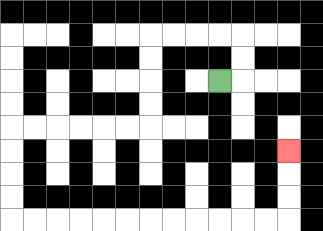{'start': '[9, 3]', 'end': '[12, 6]', 'path_directions': 'R,U,U,L,L,L,L,D,D,D,D,L,L,L,L,L,L,D,D,D,D,R,R,R,R,R,R,R,R,R,R,R,R,U,U,U', 'path_coordinates': '[[9, 3], [10, 3], [10, 2], [10, 1], [9, 1], [8, 1], [7, 1], [6, 1], [6, 2], [6, 3], [6, 4], [6, 5], [5, 5], [4, 5], [3, 5], [2, 5], [1, 5], [0, 5], [0, 6], [0, 7], [0, 8], [0, 9], [1, 9], [2, 9], [3, 9], [4, 9], [5, 9], [6, 9], [7, 9], [8, 9], [9, 9], [10, 9], [11, 9], [12, 9], [12, 8], [12, 7], [12, 6]]'}